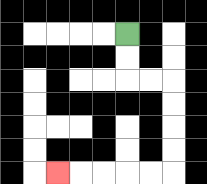{'start': '[5, 1]', 'end': '[2, 7]', 'path_directions': 'D,D,R,R,D,D,D,D,L,L,L,L,L', 'path_coordinates': '[[5, 1], [5, 2], [5, 3], [6, 3], [7, 3], [7, 4], [7, 5], [7, 6], [7, 7], [6, 7], [5, 7], [4, 7], [3, 7], [2, 7]]'}